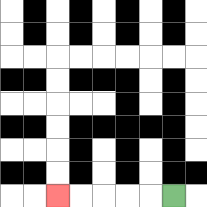{'start': '[7, 8]', 'end': '[2, 8]', 'path_directions': 'L,L,L,L,L', 'path_coordinates': '[[7, 8], [6, 8], [5, 8], [4, 8], [3, 8], [2, 8]]'}